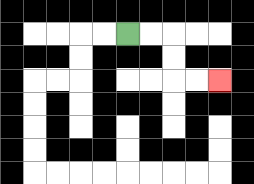{'start': '[5, 1]', 'end': '[9, 3]', 'path_directions': 'R,R,D,D,R,R', 'path_coordinates': '[[5, 1], [6, 1], [7, 1], [7, 2], [7, 3], [8, 3], [9, 3]]'}